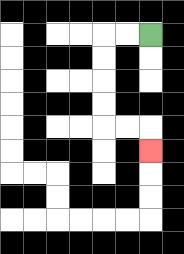{'start': '[6, 1]', 'end': '[6, 6]', 'path_directions': 'L,L,D,D,D,D,R,R,D', 'path_coordinates': '[[6, 1], [5, 1], [4, 1], [4, 2], [4, 3], [4, 4], [4, 5], [5, 5], [6, 5], [6, 6]]'}